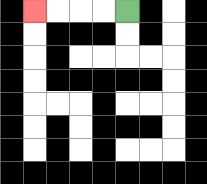{'start': '[5, 0]', 'end': '[1, 0]', 'path_directions': 'L,L,L,L', 'path_coordinates': '[[5, 0], [4, 0], [3, 0], [2, 0], [1, 0]]'}